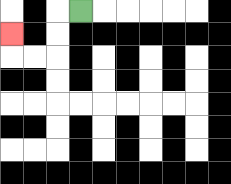{'start': '[3, 0]', 'end': '[0, 1]', 'path_directions': 'L,D,D,L,L,U', 'path_coordinates': '[[3, 0], [2, 0], [2, 1], [2, 2], [1, 2], [0, 2], [0, 1]]'}